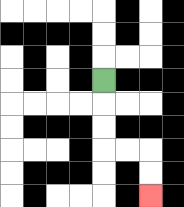{'start': '[4, 3]', 'end': '[6, 8]', 'path_directions': 'D,D,D,R,R,D,D', 'path_coordinates': '[[4, 3], [4, 4], [4, 5], [4, 6], [5, 6], [6, 6], [6, 7], [6, 8]]'}